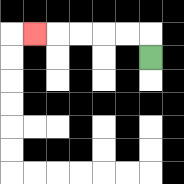{'start': '[6, 2]', 'end': '[1, 1]', 'path_directions': 'U,L,L,L,L,L', 'path_coordinates': '[[6, 2], [6, 1], [5, 1], [4, 1], [3, 1], [2, 1], [1, 1]]'}